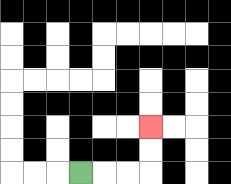{'start': '[3, 7]', 'end': '[6, 5]', 'path_directions': 'R,R,R,U,U', 'path_coordinates': '[[3, 7], [4, 7], [5, 7], [6, 7], [6, 6], [6, 5]]'}